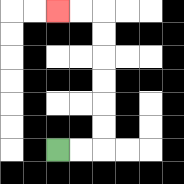{'start': '[2, 6]', 'end': '[2, 0]', 'path_directions': 'R,R,U,U,U,U,U,U,L,L', 'path_coordinates': '[[2, 6], [3, 6], [4, 6], [4, 5], [4, 4], [4, 3], [4, 2], [4, 1], [4, 0], [3, 0], [2, 0]]'}